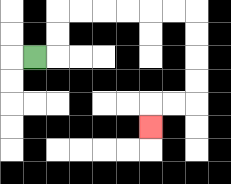{'start': '[1, 2]', 'end': '[6, 5]', 'path_directions': 'R,U,U,R,R,R,R,R,R,D,D,D,D,L,L,D', 'path_coordinates': '[[1, 2], [2, 2], [2, 1], [2, 0], [3, 0], [4, 0], [5, 0], [6, 0], [7, 0], [8, 0], [8, 1], [8, 2], [8, 3], [8, 4], [7, 4], [6, 4], [6, 5]]'}